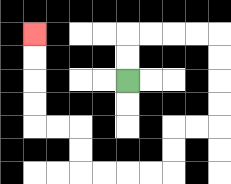{'start': '[5, 3]', 'end': '[1, 1]', 'path_directions': 'U,U,R,R,R,R,D,D,D,D,L,L,D,D,L,L,L,L,U,U,L,L,U,U,U,U', 'path_coordinates': '[[5, 3], [5, 2], [5, 1], [6, 1], [7, 1], [8, 1], [9, 1], [9, 2], [9, 3], [9, 4], [9, 5], [8, 5], [7, 5], [7, 6], [7, 7], [6, 7], [5, 7], [4, 7], [3, 7], [3, 6], [3, 5], [2, 5], [1, 5], [1, 4], [1, 3], [1, 2], [1, 1]]'}